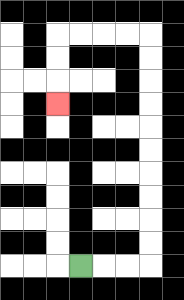{'start': '[3, 11]', 'end': '[2, 4]', 'path_directions': 'R,R,R,U,U,U,U,U,U,U,U,U,U,L,L,L,L,D,D,D', 'path_coordinates': '[[3, 11], [4, 11], [5, 11], [6, 11], [6, 10], [6, 9], [6, 8], [6, 7], [6, 6], [6, 5], [6, 4], [6, 3], [6, 2], [6, 1], [5, 1], [4, 1], [3, 1], [2, 1], [2, 2], [2, 3], [2, 4]]'}